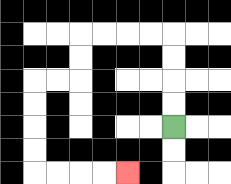{'start': '[7, 5]', 'end': '[5, 7]', 'path_directions': 'U,U,U,U,L,L,L,L,D,D,L,L,D,D,D,D,R,R,R,R', 'path_coordinates': '[[7, 5], [7, 4], [7, 3], [7, 2], [7, 1], [6, 1], [5, 1], [4, 1], [3, 1], [3, 2], [3, 3], [2, 3], [1, 3], [1, 4], [1, 5], [1, 6], [1, 7], [2, 7], [3, 7], [4, 7], [5, 7]]'}